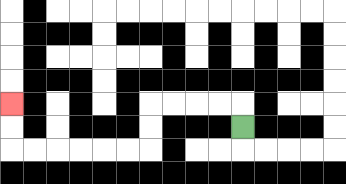{'start': '[10, 5]', 'end': '[0, 4]', 'path_directions': 'U,L,L,L,L,D,D,L,L,L,L,L,L,U,U', 'path_coordinates': '[[10, 5], [10, 4], [9, 4], [8, 4], [7, 4], [6, 4], [6, 5], [6, 6], [5, 6], [4, 6], [3, 6], [2, 6], [1, 6], [0, 6], [0, 5], [0, 4]]'}